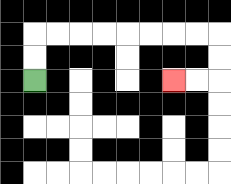{'start': '[1, 3]', 'end': '[7, 3]', 'path_directions': 'U,U,R,R,R,R,R,R,R,R,D,D,L,L', 'path_coordinates': '[[1, 3], [1, 2], [1, 1], [2, 1], [3, 1], [4, 1], [5, 1], [6, 1], [7, 1], [8, 1], [9, 1], [9, 2], [9, 3], [8, 3], [7, 3]]'}